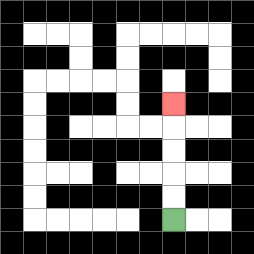{'start': '[7, 9]', 'end': '[7, 4]', 'path_directions': 'U,U,U,U,U', 'path_coordinates': '[[7, 9], [7, 8], [7, 7], [7, 6], [7, 5], [7, 4]]'}